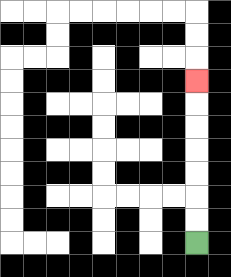{'start': '[8, 10]', 'end': '[8, 3]', 'path_directions': 'U,U,U,U,U,U,U', 'path_coordinates': '[[8, 10], [8, 9], [8, 8], [8, 7], [8, 6], [8, 5], [8, 4], [8, 3]]'}